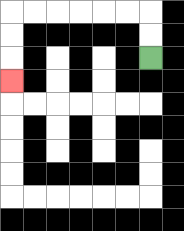{'start': '[6, 2]', 'end': '[0, 3]', 'path_directions': 'U,U,L,L,L,L,L,L,D,D,D', 'path_coordinates': '[[6, 2], [6, 1], [6, 0], [5, 0], [4, 0], [3, 0], [2, 0], [1, 0], [0, 0], [0, 1], [0, 2], [0, 3]]'}